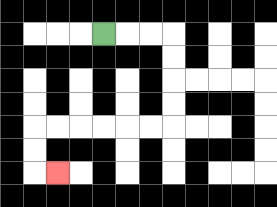{'start': '[4, 1]', 'end': '[2, 7]', 'path_directions': 'R,R,R,D,D,D,D,L,L,L,L,L,L,D,D,R', 'path_coordinates': '[[4, 1], [5, 1], [6, 1], [7, 1], [7, 2], [7, 3], [7, 4], [7, 5], [6, 5], [5, 5], [4, 5], [3, 5], [2, 5], [1, 5], [1, 6], [1, 7], [2, 7]]'}